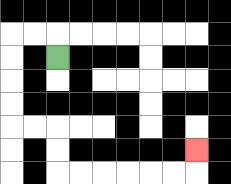{'start': '[2, 2]', 'end': '[8, 6]', 'path_directions': 'U,L,L,D,D,D,D,R,R,D,D,R,R,R,R,R,R,U', 'path_coordinates': '[[2, 2], [2, 1], [1, 1], [0, 1], [0, 2], [0, 3], [0, 4], [0, 5], [1, 5], [2, 5], [2, 6], [2, 7], [3, 7], [4, 7], [5, 7], [6, 7], [7, 7], [8, 7], [8, 6]]'}